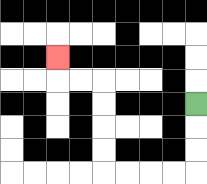{'start': '[8, 4]', 'end': '[2, 2]', 'path_directions': 'D,D,D,L,L,L,L,U,U,U,U,L,L,U', 'path_coordinates': '[[8, 4], [8, 5], [8, 6], [8, 7], [7, 7], [6, 7], [5, 7], [4, 7], [4, 6], [4, 5], [4, 4], [4, 3], [3, 3], [2, 3], [2, 2]]'}